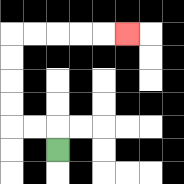{'start': '[2, 6]', 'end': '[5, 1]', 'path_directions': 'U,L,L,U,U,U,U,R,R,R,R,R', 'path_coordinates': '[[2, 6], [2, 5], [1, 5], [0, 5], [0, 4], [0, 3], [0, 2], [0, 1], [1, 1], [2, 1], [3, 1], [4, 1], [5, 1]]'}